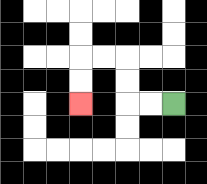{'start': '[7, 4]', 'end': '[3, 4]', 'path_directions': 'L,L,U,U,L,L,D,D', 'path_coordinates': '[[7, 4], [6, 4], [5, 4], [5, 3], [5, 2], [4, 2], [3, 2], [3, 3], [3, 4]]'}